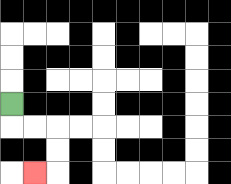{'start': '[0, 4]', 'end': '[1, 7]', 'path_directions': 'D,R,R,D,D,L', 'path_coordinates': '[[0, 4], [0, 5], [1, 5], [2, 5], [2, 6], [2, 7], [1, 7]]'}